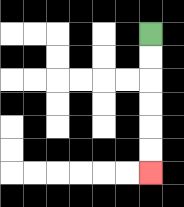{'start': '[6, 1]', 'end': '[6, 7]', 'path_directions': 'D,D,D,D,D,D', 'path_coordinates': '[[6, 1], [6, 2], [6, 3], [6, 4], [6, 5], [6, 6], [6, 7]]'}